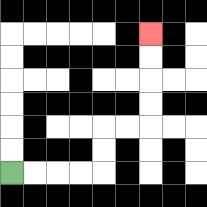{'start': '[0, 7]', 'end': '[6, 1]', 'path_directions': 'R,R,R,R,U,U,R,R,U,U,U,U', 'path_coordinates': '[[0, 7], [1, 7], [2, 7], [3, 7], [4, 7], [4, 6], [4, 5], [5, 5], [6, 5], [6, 4], [6, 3], [6, 2], [6, 1]]'}